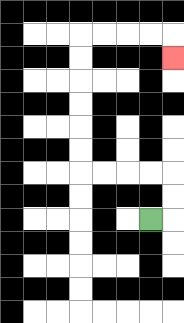{'start': '[6, 9]', 'end': '[7, 2]', 'path_directions': 'R,U,U,L,L,L,L,U,U,U,U,U,U,R,R,R,R,D', 'path_coordinates': '[[6, 9], [7, 9], [7, 8], [7, 7], [6, 7], [5, 7], [4, 7], [3, 7], [3, 6], [3, 5], [3, 4], [3, 3], [3, 2], [3, 1], [4, 1], [5, 1], [6, 1], [7, 1], [7, 2]]'}